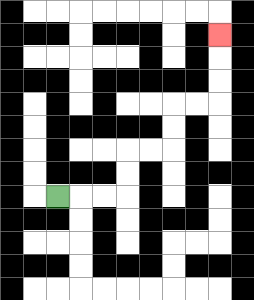{'start': '[2, 8]', 'end': '[9, 1]', 'path_directions': 'R,R,R,U,U,R,R,U,U,R,R,U,U,U', 'path_coordinates': '[[2, 8], [3, 8], [4, 8], [5, 8], [5, 7], [5, 6], [6, 6], [7, 6], [7, 5], [7, 4], [8, 4], [9, 4], [9, 3], [9, 2], [9, 1]]'}